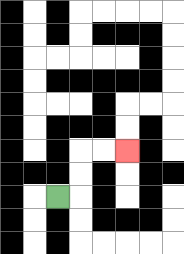{'start': '[2, 8]', 'end': '[5, 6]', 'path_directions': 'R,U,U,R,R', 'path_coordinates': '[[2, 8], [3, 8], [3, 7], [3, 6], [4, 6], [5, 6]]'}